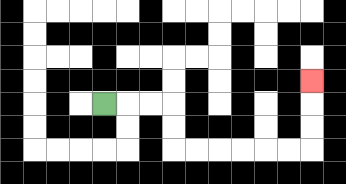{'start': '[4, 4]', 'end': '[13, 3]', 'path_directions': 'R,R,R,D,D,R,R,R,R,R,R,U,U,U', 'path_coordinates': '[[4, 4], [5, 4], [6, 4], [7, 4], [7, 5], [7, 6], [8, 6], [9, 6], [10, 6], [11, 6], [12, 6], [13, 6], [13, 5], [13, 4], [13, 3]]'}